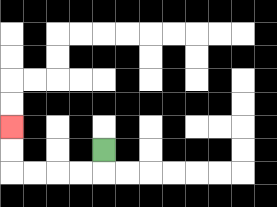{'start': '[4, 6]', 'end': '[0, 5]', 'path_directions': 'D,L,L,L,L,U,U', 'path_coordinates': '[[4, 6], [4, 7], [3, 7], [2, 7], [1, 7], [0, 7], [0, 6], [0, 5]]'}